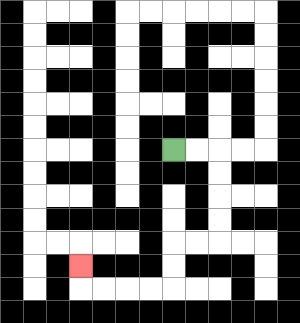{'start': '[7, 6]', 'end': '[3, 11]', 'path_directions': 'R,R,D,D,D,D,L,L,D,D,L,L,L,L,U', 'path_coordinates': '[[7, 6], [8, 6], [9, 6], [9, 7], [9, 8], [9, 9], [9, 10], [8, 10], [7, 10], [7, 11], [7, 12], [6, 12], [5, 12], [4, 12], [3, 12], [3, 11]]'}